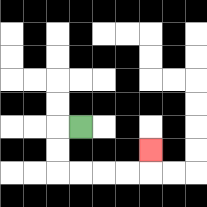{'start': '[3, 5]', 'end': '[6, 6]', 'path_directions': 'L,D,D,R,R,R,R,U', 'path_coordinates': '[[3, 5], [2, 5], [2, 6], [2, 7], [3, 7], [4, 7], [5, 7], [6, 7], [6, 6]]'}